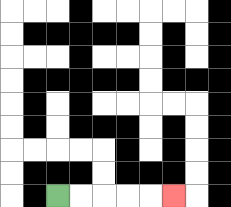{'start': '[2, 8]', 'end': '[7, 8]', 'path_directions': 'R,R,R,R,R', 'path_coordinates': '[[2, 8], [3, 8], [4, 8], [5, 8], [6, 8], [7, 8]]'}